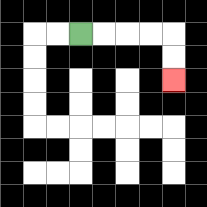{'start': '[3, 1]', 'end': '[7, 3]', 'path_directions': 'R,R,R,R,D,D', 'path_coordinates': '[[3, 1], [4, 1], [5, 1], [6, 1], [7, 1], [7, 2], [7, 3]]'}